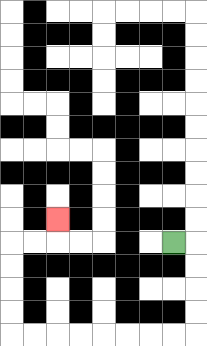{'start': '[7, 10]', 'end': '[2, 9]', 'path_directions': 'R,D,D,D,D,L,L,L,L,L,L,L,L,U,U,U,U,R,R,U', 'path_coordinates': '[[7, 10], [8, 10], [8, 11], [8, 12], [8, 13], [8, 14], [7, 14], [6, 14], [5, 14], [4, 14], [3, 14], [2, 14], [1, 14], [0, 14], [0, 13], [0, 12], [0, 11], [0, 10], [1, 10], [2, 10], [2, 9]]'}